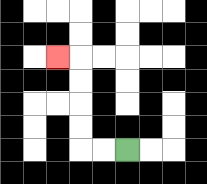{'start': '[5, 6]', 'end': '[2, 2]', 'path_directions': 'L,L,U,U,U,U,L', 'path_coordinates': '[[5, 6], [4, 6], [3, 6], [3, 5], [3, 4], [3, 3], [3, 2], [2, 2]]'}